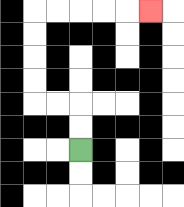{'start': '[3, 6]', 'end': '[6, 0]', 'path_directions': 'U,U,L,L,U,U,U,U,R,R,R,R,R', 'path_coordinates': '[[3, 6], [3, 5], [3, 4], [2, 4], [1, 4], [1, 3], [1, 2], [1, 1], [1, 0], [2, 0], [3, 0], [4, 0], [5, 0], [6, 0]]'}